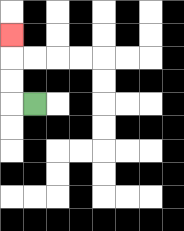{'start': '[1, 4]', 'end': '[0, 1]', 'path_directions': 'L,U,U,U', 'path_coordinates': '[[1, 4], [0, 4], [0, 3], [0, 2], [0, 1]]'}